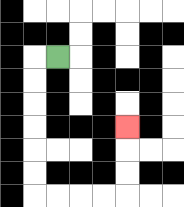{'start': '[2, 2]', 'end': '[5, 5]', 'path_directions': 'L,D,D,D,D,D,D,R,R,R,R,U,U,U', 'path_coordinates': '[[2, 2], [1, 2], [1, 3], [1, 4], [1, 5], [1, 6], [1, 7], [1, 8], [2, 8], [3, 8], [4, 8], [5, 8], [5, 7], [5, 6], [5, 5]]'}